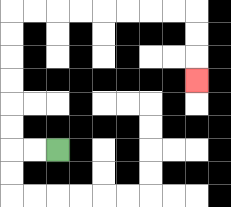{'start': '[2, 6]', 'end': '[8, 3]', 'path_directions': 'L,L,U,U,U,U,U,U,R,R,R,R,R,R,R,R,D,D,D', 'path_coordinates': '[[2, 6], [1, 6], [0, 6], [0, 5], [0, 4], [0, 3], [0, 2], [0, 1], [0, 0], [1, 0], [2, 0], [3, 0], [4, 0], [5, 0], [6, 0], [7, 0], [8, 0], [8, 1], [8, 2], [8, 3]]'}